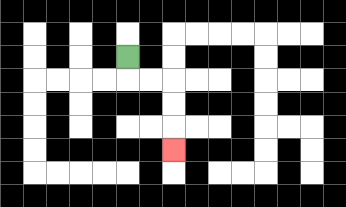{'start': '[5, 2]', 'end': '[7, 6]', 'path_directions': 'D,R,R,D,D,D', 'path_coordinates': '[[5, 2], [5, 3], [6, 3], [7, 3], [7, 4], [7, 5], [7, 6]]'}